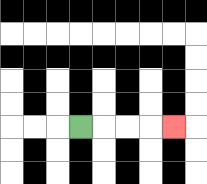{'start': '[3, 5]', 'end': '[7, 5]', 'path_directions': 'R,R,R,R', 'path_coordinates': '[[3, 5], [4, 5], [5, 5], [6, 5], [7, 5]]'}